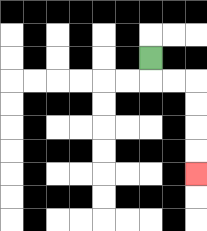{'start': '[6, 2]', 'end': '[8, 7]', 'path_directions': 'D,R,R,D,D,D,D', 'path_coordinates': '[[6, 2], [6, 3], [7, 3], [8, 3], [8, 4], [8, 5], [8, 6], [8, 7]]'}